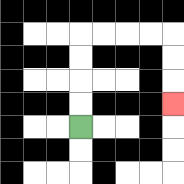{'start': '[3, 5]', 'end': '[7, 4]', 'path_directions': 'U,U,U,U,R,R,R,R,D,D,D', 'path_coordinates': '[[3, 5], [3, 4], [3, 3], [3, 2], [3, 1], [4, 1], [5, 1], [6, 1], [7, 1], [7, 2], [7, 3], [7, 4]]'}